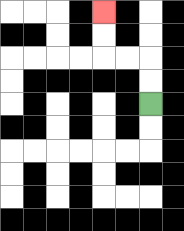{'start': '[6, 4]', 'end': '[4, 0]', 'path_directions': 'U,U,L,L,U,U', 'path_coordinates': '[[6, 4], [6, 3], [6, 2], [5, 2], [4, 2], [4, 1], [4, 0]]'}